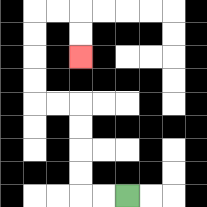{'start': '[5, 8]', 'end': '[3, 2]', 'path_directions': 'L,L,U,U,U,U,L,L,U,U,U,U,R,R,D,D', 'path_coordinates': '[[5, 8], [4, 8], [3, 8], [3, 7], [3, 6], [3, 5], [3, 4], [2, 4], [1, 4], [1, 3], [1, 2], [1, 1], [1, 0], [2, 0], [3, 0], [3, 1], [3, 2]]'}